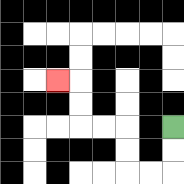{'start': '[7, 5]', 'end': '[2, 3]', 'path_directions': 'D,D,L,L,U,U,L,L,U,U,L', 'path_coordinates': '[[7, 5], [7, 6], [7, 7], [6, 7], [5, 7], [5, 6], [5, 5], [4, 5], [3, 5], [3, 4], [3, 3], [2, 3]]'}